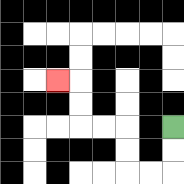{'start': '[7, 5]', 'end': '[2, 3]', 'path_directions': 'D,D,L,L,U,U,L,L,U,U,L', 'path_coordinates': '[[7, 5], [7, 6], [7, 7], [6, 7], [5, 7], [5, 6], [5, 5], [4, 5], [3, 5], [3, 4], [3, 3], [2, 3]]'}